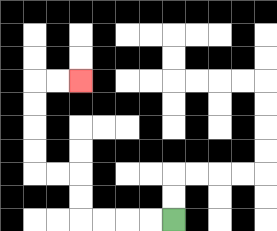{'start': '[7, 9]', 'end': '[3, 3]', 'path_directions': 'L,L,L,L,U,U,L,L,U,U,U,U,R,R', 'path_coordinates': '[[7, 9], [6, 9], [5, 9], [4, 9], [3, 9], [3, 8], [3, 7], [2, 7], [1, 7], [1, 6], [1, 5], [1, 4], [1, 3], [2, 3], [3, 3]]'}